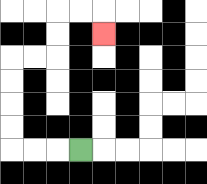{'start': '[3, 6]', 'end': '[4, 1]', 'path_directions': 'L,L,L,U,U,U,U,R,R,U,U,R,R,D', 'path_coordinates': '[[3, 6], [2, 6], [1, 6], [0, 6], [0, 5], [0, 4], [0, 3], [0, 2], [1, 2], [2, 2], [2, 1], [2, 0], [3, 0], [4, 0], [4, 1]]'}